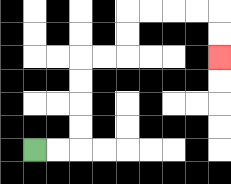{'start': '[1, 6]', 'end': '[9, 2]', 'path_directions': 'R,R,U,U,U,U,R,R,U,U,R,R,R,R,D,D', 'path_coordinates': '[[1, 6], [2, 6], [3, 6], [3, 5], [3, 4], [3, 3], [3, 2], [4, 2], [5, 2], [5, 1], [5, 0], [6, 0], [7, 0], [8, 0], [9, 0], [9, 1], [9, 2]]'}